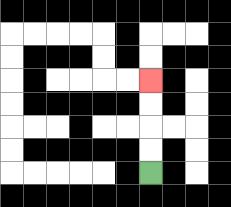{'start': '[6, 7]', 'end': '[6, 3]', 'path_directions': 'U,U,U,U', 'path_coordinates': '[[6, 7], [6, 6], [6, 5], [6, 4], [6, 3]]'}